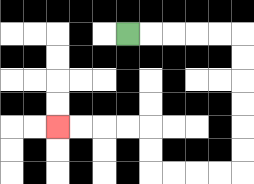{'start': '[5, 1]', 'end': '[2, 5]', 'path_directions': 'R,R,R,R,R,D,D,D,D,D,D,L,L,L,L,U,U,L,L,L,L', 'path_coordinates': '[[5, 1], [6, 1], [7, 1], [8, 1], [9, 1], [10, 1], [10, 2], [10, 3], [10, 4], [10, 5], [10, 6], [10, 7], [9, 7], [8, 7], [7, 7], [6, 7], [6, 6], [6, 5], [5, 5], [4, 5], [3, 5], [2, 5]]'}